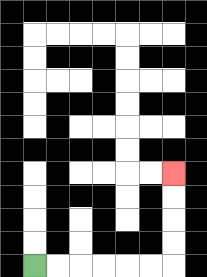{'start': '[1, 11]', 'end': '[7, 7]', 'path_directions': 'R,R,R,R,R,R,U,U,U,U', 'path_coordinates': '[[1, 11], [2, 11], [3, 11], [4, 11], [5, 11], [6, 11], [7, 11], [7, 10], [7, 9], [7, 8], [7, 7]]'}